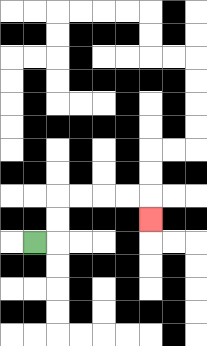{'start': '[1, 10]', 'end': '[6, 9]', 'path_directions': 'R,U,U,R,R,R,R,D', 'path_coordinates': '[[1, 10], [2, 10], [2, 9], [2, 8], [3, 8], [4, 8], [5, 8], [6, 8], [6, 9]]'}